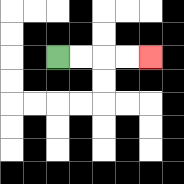{'start': '[2, 2]', 'end': '[6, 2]', 'path_directions': 'R,R,R,R', 'path_coordinates': '[[2, 2], [3, 2], [4, 2], [5, 2], [6, 2]]'}